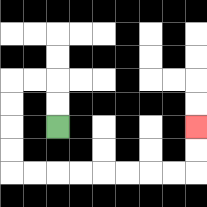{'start': '[2, 5]', 'end': '[8, 5]', 'path_directions': 'U,U,L,L,D,D,D,D,R,R,R,R,R,R,R,R,U,U', 'path_coordinates': '[[2, 5], [2, 4], [2, 3], [1, 3], [0, 3], [0, 4], [0, 5], [0, 6], [0, 7], [1, 7], [2, 7], [3, 7], [4, 7], [5, 7], [6, 7], [7, 7], [8, 7], [8, 6], [8, 5]]'}